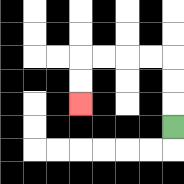{'start': '[7, 5]', 'end': '[3, 4]', 'path_directions': 'U,U,U,L,L,L,L,D,D', 'path_coordinates': '[[7, 5], [7, 4], [7, 3], [7, 2], [6, 2], [5, 2], [4, 2], [3, 2], [3, 3], [3, 4]]'}